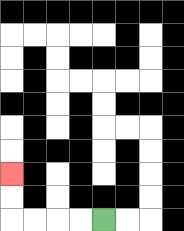{'start': '[4, 9]', 'end': '[0, 7]', 'path_directions': 'L,L,L,L,U,U', 'path_coordinates': '[[4, 9], [3, 9], [2, 9], [1, 9], [0, 9], [0, 8], [0, 7]]'}